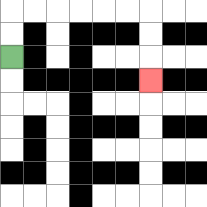{'start': '[0, 2]', 'end': '[6, 3]', 'path_directions': 'U,U,R,R,R,R,R,R,D,D,D', 'path_coordinates': '[[0, 2], [0, 1], [0, 0], [1, 0], [2, 0], [3, 0], [4, 0], [5, 0], [6, 0], [6, 1], [6, 2], [6, 3]]'}